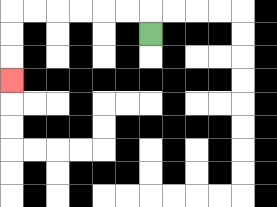{'start': '[6, 1]', 'end': '[0, 3]', 'path_directions': 'U,L,L,L,L,L,L,D,D,D', 'path_coordinates': '[[6, 1], [6, 0], [5, 0], [4, 0], [3, 0], [2, 0], [1, 0], [0, 0], [0, 1], [0, 2], [0, 3]]'}